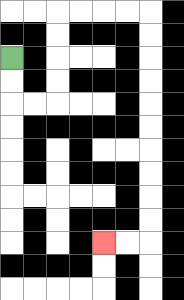{'start': '[0, 2]', 'end': '[4, 10]', 'path_directions': 'D,D,R,R,U,U,U,U,R,R,R,R,D,D,D,D,D,D,D,D,D,D,L,L', 'path_coordinates': '[[0, 2], [0, 3], [0, 4], [1, 4], [2, 4], [2, 3], [2, 2], [2, 1], [2, 0], [3, 0], [4, 0], [5, 0], [6, 0], [6, 1], [6, 2], [6, 3], [6, 4], [6, 5], [6, 6], [6, 7], [6, 8], [6, 9], [6, 10], [5, 10], [4, 10]]'}